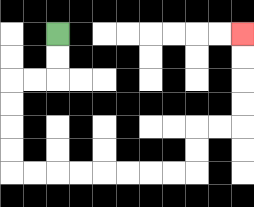{'start': '[2, 1]', 'end': '[10, 1]', 'path_directions': 'D,D,L,L,D,D,D,D,R,R,R,R,R,R,R,R,U,U,R,R,U,U,U,U', 'path_coordinates': '[[2, 1], [2, 2], [2, 3], [1, 3], [0, 3], [0, 4], [0, 5], [0, 6], [0, 7], [1, 7], [2, 7], [3, 7], [4, 7], [5, 7], [6, 7], [7, 7], [8, 7], [8, 6], [8, 5], [9, 5], [10, 5], [10, 4], [10, 3], [10, 2], [10, 1]]'}